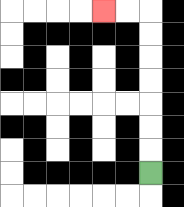{'start': '[6, 7]', 'end': '[4, 0]', 'path_directions': 'U,U,U,U,U,U,U,L,L', 'path_coordinates': '[[6, 7], [6, 6], [6, 5], [6, 4], [6, 3], [6, 2], [6, 1], [6, 0], [5, 0], [4, 0]]'}